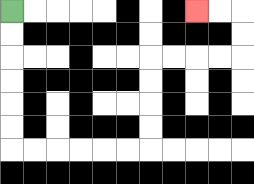{'start': '[0, 0]', 'end': '[8, 0]', 'path_directions': 'D,D,D,D,D,D,R,R,R,R,R,R,U,U,U,U,R,R,R,R,U,U,L,L', 'path_coordinates': '[[0, 0], [0, 1], [0, 2], [0, 3], [0, 4], [0, 5], [0, 6], [1, 6], [2, 6], [3, 6], [4, 6], [5, 6], [6, 6], [6, 5], [6, 4], [6, 3], [6, 2], [7, 2], [8, 2], [9, 2], [10, 2], [10, 1], [10, 0], [9, 0], [8, 0]]'}